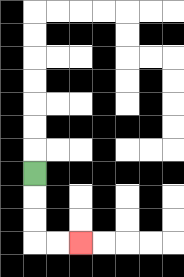{'start': '[1, 7]', 'end': '[3, 10]', 'path_directions': 'D,D,D,R,R', 'path_coordinates': '[[1, 7], [1, 8], [1, 9], [1, 10], [2, 10], [3, 10]]'}